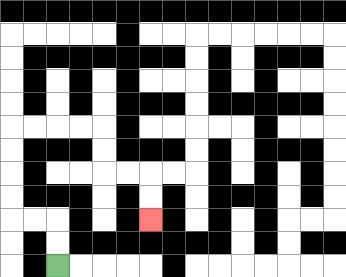{'start': '[2, 11]', 'end': '[6, 9]', 'path_directions': 'U,U,L,L,U,U,U,U,R,R,R,R,D,D,R,R,D,D', 'path_coordinates': '[[2, 11], [2, 10], [2, 9], [1, 9], [0, 9], [0, 8], [0, 7], [0, 6], [0, 5], [1, 5], [2, 5], [3, 5], [4, 5], [4, 6], [4, 7], [5, 7], [6, 7], [6, 8], [6, 9]]'}